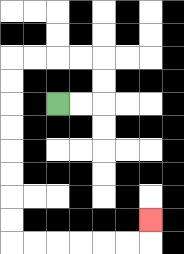{'start': '[2, 4]', 'end': '[6, 9]', 'path_directions': 'R,R,U,U,L,L,L,L,D,D,D,D,D,D,D,D,R,R,R,R,R,R,U', 'path_coordinates': '[[2, 4], [3, 4], [4, 4], [4, 3], [4, 2], [3, 2], [2, 2], [1, 2], [0, 2], [0, 3], [0, 4], [0, 5], [0, 6], [0, 7], [0, 8], [0, 9], [0, 10], [1, 10], [2, 10], [3, 10], [4, 10], [5, 10], [6, 10], [6, 9]]'}